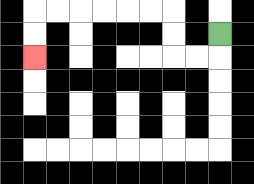{'start': '[9, 1]', 'end': '[1, 2]', 'path_directions': 'D,L,L,U,U,L,L,L,L,L,L,D,D', 'path_coordinates': '[[9, 1], [9, 2], [8, 2], [7, 2], [7, 1], [7, 0], [6, 0], [5, 0], [4, 0], [3, 0], [2, 0], [1, 0], [1, 1], [1, 2]]'}